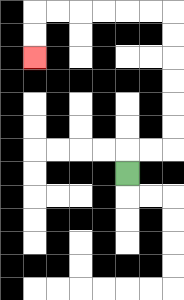{'start': '[5, 7]', 'end': '[1, 2]', 'path_directions': 'U,R,R,U,U,U,U,U,U,L,L,L,L,L,L,D,D', 'path_coordinates': '[[5, 7], [5, 6], [6, 6], [7, 6], [7, 5], [7, 4], [7, 3], [7, 2], [7, 1], [7, 0], [6, 0], [5, 0], [4, 0], [3, 0], [2, 0], [1, 0], [1, 1], [1, 2]]'}